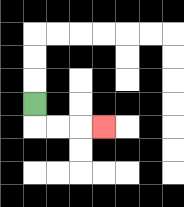{'start': '[1, 4]', 'end': '[4, 5]', 'path_directions': 'D,R,R,R', 'path_coordinates': '[[1, 4], [1, 5], [2, 5], [3, 5], [4, 5]]'}